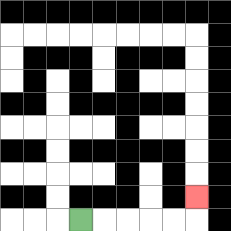{'start': '[3, 9]', 'end': '[8, 8]', 'path_directions': 'R,R,R,R,R,U', 'path_coordinates': '[[3, 9], [4, 9], [5, 9], [6, 9], [7, 9], [8, 9], [8, 8]]'}